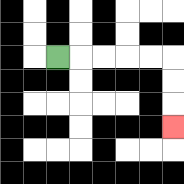{'start': '[2, 2]', 'end': '[7, 5]', 'path_directions': 'R,R,R,R,R,D,D,D', 'path_coordinates': '[[2, 2], [3, 2], [4, 2], [5, 2], [6, 2], [7, 2], [7, 3], [7, 4], [7, 5]]'}